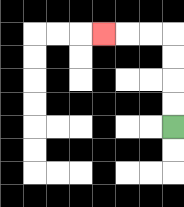{'start': '[7, 5]', 'end': '[4, 1]', 'path_directions': 'U,U,U,U,L,L,L', 'path_coordinates': '[[7, 5], [7, 4], [7, 3], [7, 2], [7, 1], [6, 1], [5, 1], [4, 1]]'}